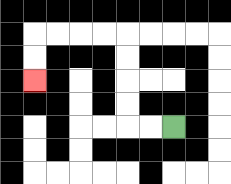{'start': '[7, 5]', 'end': '[1, 3]', 'path_directions': 'L,L,U,U,U,U,L,L,L,L,D,D', 'path_coordinates': '[[7, 5], [6, 5], [5, 5], [5, 4], [5, 3], [5, 2], [5, 1], [4, 1], [3, 1], [2, 1], [1, 1], [1, 2], [1, 3]]'}